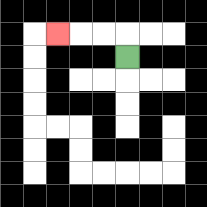{'start': '[5, 2]', 'end': '[2, 1]', 'path_directions': 'U,L,L,L', 'path_coordinates': '[[5, 2], [5, 1], [4, 1], [3, 1], [2, 1]]'}